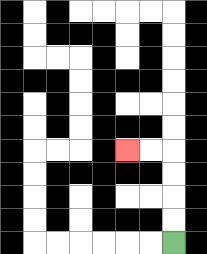{'start': '[7, 10]', 'end': '[5, 6]', 'path_directions': 'U,U,U,U,L,L', 'path_coordinates': '[[7, 10], [7, 9], [7, 8], [7, 7], [7, 6], [6, 6], [5, 6]]'}